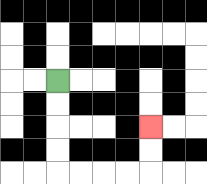{'start': '[2, 3]', 'end': '[6, 5]', 'path_directions': 'D,D,D,D,R,R,R,R,U,U', 'path_coordinates': '[[2, 3], [2, 4], [2, 5], [2, 6], [2, 7], [3, 7], [4, 7], [5, 7], [6, 7], [6, 6], [6, 5]]'}